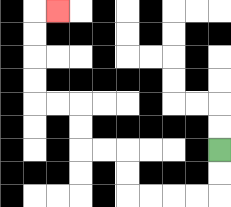{'start': '[9, 6]', 'end': '[2, 0]', 'path_directions': 'D,D,L,L,L,L,U,U,L,L,U,U,L,L,U,U,U,U,R', 'path_coordinates': '[[9, 6], [9, 7], [9, 8], [8, 8], [7, 8], [6, 8], [5, 8], [5, 7], [5, 6], [4, 6], [3, 6], [3, 5], [3, 4], [2, 4], [1, 4], [1, 3], [1, 2], [1, 1], [1, 0], [2, 0]]'}